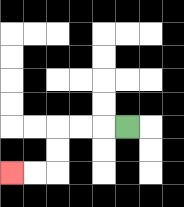{'start': '[5, 5]', 'end': '[0, 7]', 'path_directions': 'L,L,L,D,D,L,L', 'path_coordinates': '[[5, 5], [4, 5], [3, 5], [2, 5], [2, 6], [2, 7], [1, 7], [0, 7]]'}